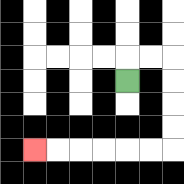{'start': '[5, 3]', 'end': '[1, 6]', 'path_directions': 'U,R,R,D,D,D,D,L,L,L,L,L,L', 'path_coordinates': '[[5, 3], [5, 2], [6, 2], [7, 2], [7, 3], [7, 4], [7, 5], [7, 6], [6, 6], [5, 6], [4, 6], [3, 6], [2, 6], [1, 6]]'}